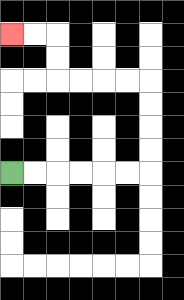{'start': '[0, 7]', 'end': '[0, 1]', 'path_directions': 'R,R,R,R,R,R,U,U,U,U,L,L,L,L,U,U,L,L', 'path_coordinates': '[[0, 7], [1, 7], [2, 7], [3, 7], [4, 7], [5, 7], [6, 7], [6, 6], [6, 5], [6, 4], [6, 3], [5, 3], [4, 3], [3, 3], [2, 3], [2, 2], [2, 1], [1, 1], [0, 1]]'}